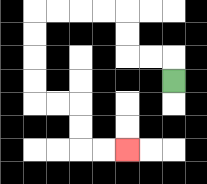{'start': '[7, 3]', 'end': '[5, 6]', 'path_directions': 'U,L,L,U,U,L,L,L,L,D,D,D,D,R,R,D,D,R,R', 'path_coordinates': '[[7, 3], [7, 2], [6, 2], [5, 2], [5, 1], [5, 0], [4, 0], [3, 0], [2, 0], [1, 0], [1, 1], [1, 2], [1, 3], [1, 4], [2, 4], [3, 4], [3, 5], [3, 6], [4, 6], [5, 6]]'}